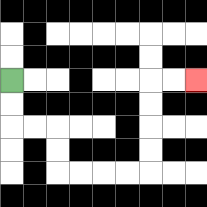{'start': '[0, 3]', 'end': '[8, 3]', 'path_directions': 'D,D,R,R,D,D,R,R,R,R,U,U,U,U,R,R', 'path_coordinates': '[[0, 3], [0, 4], [0, 5], [1, 5], [2, 5], [2, 6], [2, 7], [3, 7], [4, 7], [5, 7], [6, 7], [6, 6], [6, 5], [6, 4], [6, 3], [7, 3], [8, 3]]'}